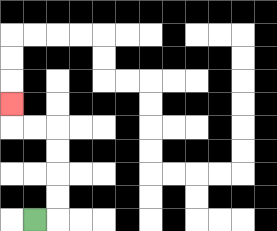{'start': '[1, 9]', 'end': '[0, 4]', 'path_directions': 'R,U,U,U,U,L,L,U', 'path_coordinates': '[[1, 9], [2, 9], [2, 8], [2, 7], [2, 6], [2, 5], [1, 5], [0, 5], [0, 4]]'}